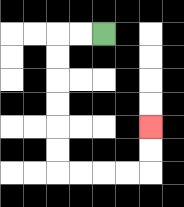{'start': '[4, 1]', 'end': '[6, 5]', 'path_directions': 'L,L,D,D,D,D,D,D,R,R,R,R,U,U', 'path_coordinates': '[[4, 1], [3, 1], [2, 1], [2, 2], [2, 3], [2, 4], [2, 5], [2, 6], [2, 7], [3, 7], [4, 7], [5, 7], [6, 7], [6, 6], [6, 5]]'}